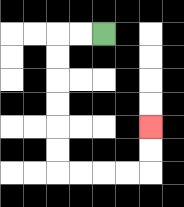{'start': '[4, 1]', 'end': '[6, 5]', 'path_directions': 'L,L,D,D,D,D,D,D,R,R,R,R,U,U', 'path_coordinates': '[[4, 1], [3, 1], [2, 1], [2, 2], [2, 3], [2, 4], [2, 5], [2, 6], [2, 7], [3, 7], [4, 7], [5, 7], [6, 7], [6, 6], [6, 5]]'}